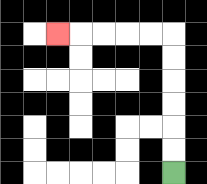{'start': '[7, 7]', 'end': '[2, 1]', 'path_directions': 'U,U,U,U,U,U,L,L,L,L,L', 'path_coordinates': '[[7, 7], [7, 6], [7, 5], [7, 4], [7, 3], [7, 2], [7, 1], [6, 1], [5, 1], [4, 1], [3, 1], [2, 1]]'}